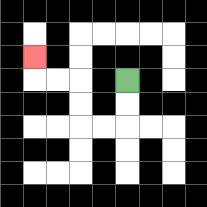{'start': '[5, 3]', 'end': '[1, 2]', 'path_directions': 'D,D,L,L,U,U,L,L,U', 'path_coordinates': '[[5, 3], [5, 4], [5, 5], [4, 5], [3, 5], [3, 4], [3, 3], [2, 3], [1, 3], [1, 2]]'}